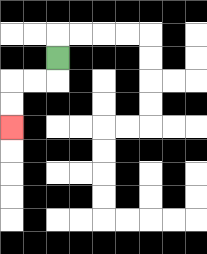{'start': '[2, 2]', 'end': '[0, 5]', 'path_directions': 'D,L,L,D,D', 'path_coordinates': '[[2, 2], [2, 3], [1, 3], [0, 3], [0, 4], [0, 5]]'}